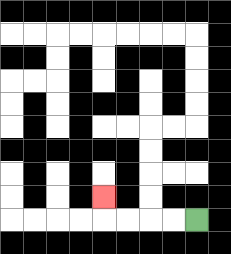{'start': '[8, 9]', 'end': '[4, 8]', 'path_directions': 'L,L,L,L,U', 'path_coordinates': '[[8, 9], [7, 9], [6, 9], [5, 9], [4, 9], [4, 8]]'}